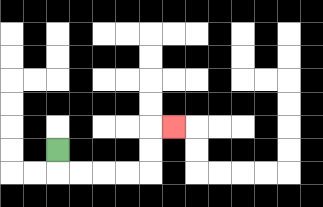{'start': '[2, 6]', 'end': '[7, 5]', 'path_directions': 'D,R,R,R,R,U,U,R', 'path_coordinates': '[[2, 6], [2, 7], [3, 7], [4, 7], [5, 7], [6, 7], [6, 6], [6, 5], [7, 5]]'}